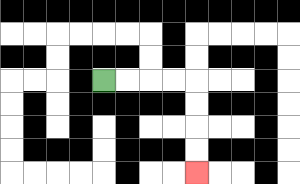{'start': '[4, 3]', 'end': '[8, 7]', 'path_directions': 'R,R,R,R,D,D,D,D', 'path_coordinates': '[[4, 3], [5, 3], [6, 3], [7, 3], [8, 3], [8, 4], [8, 5], [8, 6], [8, 7]]'}